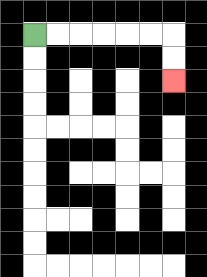{'start': '[1, 1]', 'end': '[7, 3]', 'path_directions': 'R,R,R,R,R,R,D,D', 'path_coordinates': '[[1, 1], [2, 1], [3, 1], [4, 1], [5, 1], [6, 1], [7, 1], [7, 2], [7, 3]]'}